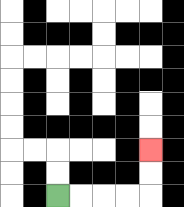{'start': '[2, 8]', 'end': '[6, 6]', 'path_directions': 'R,R,R,R,U,U', 'path_coordinates': '[[2, 8], [3, 8], [4, 8], [5, 8], [6, 8], [6, 7], [6, 6]]'}